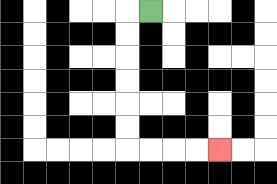{'start': '[6, 0]', 'end': '[9, 6]', 'path_directions': 'L,D,D,D,D,D,D,R,R,R,R', 'path_coordinates': '[[6, 0], [5, 0], [5, 1], [5, 2], [5, 3], [5, 4], [5, 5], [5, 6], [6, 6], [7, 6], [8, 6], [9, 6]]'}